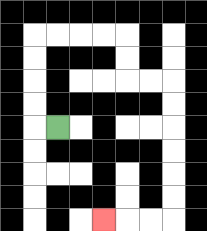{'start': '[2, 5]', 'end': '[4, 9]', 'path_directions': 'L,U,U,U,U,R,R,R,R,D,D,R,R,D,D,D,D,D,D,L,L,L', 'path_coordinates': '[[2, 5], [1, 5], [1, 4], [1, 3], [1, 2], [1, 1], [2, 1], [3, 1], [4, 1], [5, 1], [5, 2], [5, 3], [6, 3], [7, 3], [7, 4], [7, 5], [7, 6], [7, 7], [7, 8], [7, 9], [6, 9], [5, 9], [4, 9]]'}